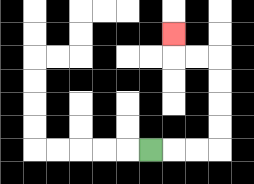{'start': '[6, 6]', 'end': '[7, 1]', 'path_directions': 'R,R,R,U,U,U,U,L,L,U', 'path_coordinates': '[[6, 6], [7, 6], [8, 6], [9, 6], [9, 5], [9, 4], [9, 3], [9, 2], [8, 2], [7, 2], [7, 1]]'}